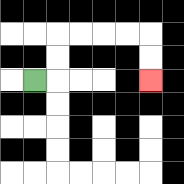{'start': '[1, 3]', 'end': '[6, 3]', 'path_directions': 'R,U,U,R,R,R,R,D,D', 'path_coordinates': '[[1, 3], [2, 3], [2, 2], [2, 1], [3, 1], [4, 1], [5, 1], [6, 1], [6, 2], [6, 3]]'}